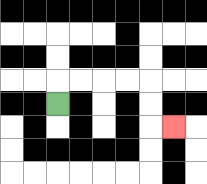{'start': '[2, 4]', 'end': '[7, 5]', 'path_directions': 'U,R,R,R,R,D,D,R', 'path_coordinates': '[[2, 4], [2, 3], [3, 3], [4, 3], [5, 3], [6, 3], [6, 4], [6, 5], [7, 5]]'}